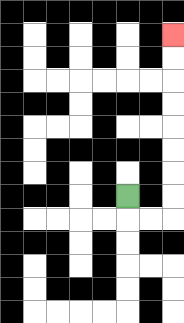{'start': '[5, 8]', 'end': '[7, 1]', 'path_directions': 'D,R,R,U,U,U,U,U,U,U,U', 'path_coordinates': '[[5, 8], [5, 9], [6, 9], [7, 9], [7, 8], [7, 7], [7, 6], [7, 5], [7, 4], [7, 3], [7, 2], [7, 1]]'}